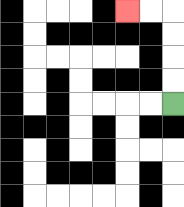{'start': '[7, 4]', 'end': '[5, 0]', 'path_directions': 'U,U,U,U,L,L', 'path_coordinates': '[[7, 4], [7, 3], [7, 2], [7, 1], [7, 0], [6, 0], [5, 0]]'}